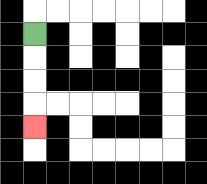{'start': '[1, 1]', 'end': '[1, 5]', 'path_directions': 'D,D,D,D', 'path_coordinates': '[[1, 1], [1, 2], [1, 3], [1, 4], [1, 5]]'}